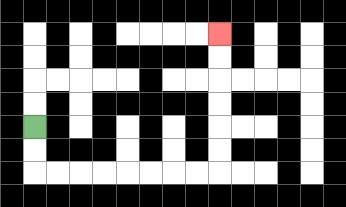{'start': '[1, 5]', 'end': '[9, 1]', 'path_directions': 'D,D,R,R,R,R,R,R,R,R,U,U,U,U,U,U', 'path_coordinates': '[[1, 5], [1, 6], [1, 7], [2, 7], [3, 7], [4, 7], [5, 7], [6, 7], [7, 7], [8, 7], [9, 7], [9, 6], [9, 5], [9, 4], [9, 3], [9, 2], [9, 1]]'}